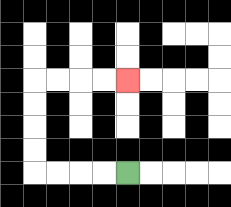{'start': '[5, 7]', 'end': '[5, 3]', 'path_directions': 'L,L,L,L,U,U,U,U,R,R,R,R', 'path_coordinates': '[[5, 7], [4, 7], [3, 7], [2, 7], [1, 7], [1, 6], [1, 5], [1, 4], [1, 3], [2, 3], [3, 3], [4, 3], [5, 3]]'}